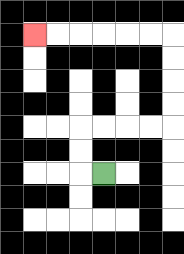{'start': '[4, 7]', 'end': '[1, 1]', 'path_directions': 'L,U,U,R,R,R,R,U,U,U,U,L,L,L,L,L,L', 'path_coordinates': '[[4, 7], [3, 7], [3, 6], [3, 5], [4, 5], [5, 5], [6, 5], [7, 5], [7, 4], [7, 3], [7, 2], [7, 1], [6, 1], [5, 1], [4, 1], [3, 1], [2, 1], [1, 1]]'}